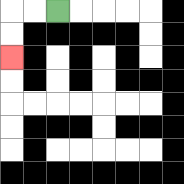{'start': '[2, 0]', 'end': '[0, 2]', 'path_directions': 'L,L,D,D', 'path_coordinates': '[[2, 0], [1, 0], [0, 0], [0, 1], [0, 2]]'}